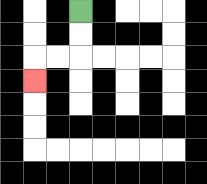{'start': '[3, 0]', 'end': '[1, 3]', 'path_directions': 'D,D,L,L,D', 'path_coordinates': '[[3, 0], [3, 1], [3, 2], [2, 2], [1, 2], [1, 3]]'}